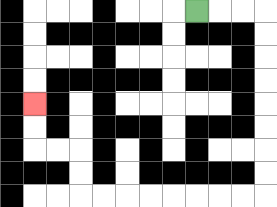{'start': '[8, 0]', 'end': '[1, 4]', 'path_directions': 'R,R,R,D,D,D,D,D,D,D,D,L,L,L,L,L,L,L,L,U,U,L,L,U,U', 'path_coordinates': '[[8, 0], [9, 0], [10, 0], [11, 0], [11, 1], [11, 2], [11, 3], [11, 4], [11, 5], [11, 6], [11, 7], [11, 8], [10, 8], [9, 8], [8, 8], [7, 8], [6, 8], [5, 8], [4, 8], [3, 8], [3, 7], [3, 6], [2, 6], [1, 6], [1, 5], [1, 4]]'}